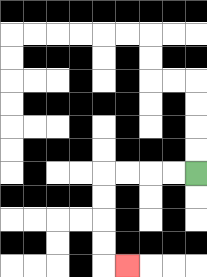{'start': '[8, 7]', 'end': '[5, 11]', 'path_directions': 'L,L,L,L,D,D,D,D,R', 'path_coordinates': '[[8, 7], [7, 7], [6, 7], [5, 7], [4, 7], [4, 8], [4, 9], [4, 10], [4, 11], [5, 11]]'}